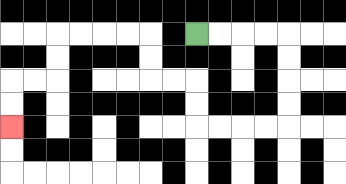{'start': '[8, 1]', 'end': '[0, 5]', 'path_directions': 'R,R,R,R,D,D,D,D,L,L,L,L,U,U,L,L,U,U,L,L,L,L,D,D,L,L,D,D', 'path_coordinates': '[[8, 1], [9, 1], [10, 1], [11, 1], [12, 1], [12, 2], [12, 3], [12, 4], [12, 5], [11, 5], [10, 5], [9, 5], [8, 5], [8, 4], [8, 3], [7, 3], [6, 3], [6, 2], [6, 1], [5, 1], [4, 1], [3, 1], [2, 1], [2, 2], [2, 3], [1, 3], [0, 3], [0, 4], [0, 5]]'}